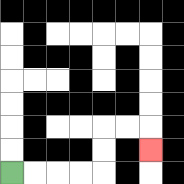{'start': '[0, 7]', 'end': '[6, 6]', 'path_directions': 'R,R,R,R,U,U,R,R,D', 'path_coordinates': '[[0, 7], [1, 7], [2, 7], [3, 7], [4, 7], [4, 6], [4, 5], [5, 5], [6, 5], [6, 6]]'}